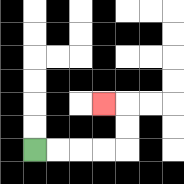{'start': '[1, 6]', 'end': '[4, 4]', 'path_directions': 'R,R,R,R,U,U,L', 'path_coordinates': '[[1, 6], [2, 6], [3, 6], [4, 6], [5, 6], [5, 5], [5, 4], [4, 4]]'}